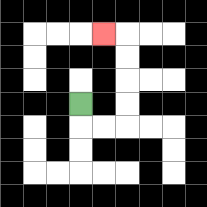{'start': '[3, 4]', 'end': '[4, 1]', 'path_directions': 'D,R,R,U,U,U,U,L', 'path_coordinates': '[[3, 4], [3, 5], [4, 5], [5, 5], [5, 4], [5, 3], [5, 2], [5, 1], [4, 1]]'}